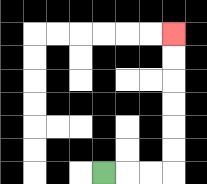{'start': '[4, 7]', 'end': '[7, 1]', 'path_directions': 'R,R,R,U,U,U,U,U,U', 'path_coordinates': '[[4, 7], [5, 7], [6, 7], [7, 7], [7, 6], [7, 5], [7, 4], [7, 3], [7, 2], [7, 1]]'}